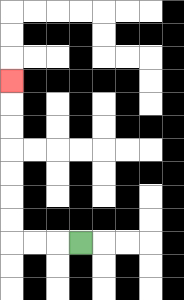{'start': '[3, 10]', 'end': '[0, 3]', 'path_directions': 'L,L,L,U,U,U,U,U,U,U', 'path_coordinates': '[[3, 10], [2, 10], [1, 10], [0, 10], [0, 9], [0, 8], [0, 7], [0, 6], [0, 5], [0, 4], [0, 3]]'}